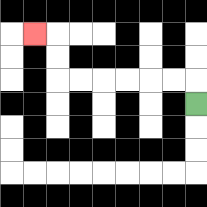{'start': '[8, 4]', 'end': '[1, 1]', 'path_directions': 'U,L,L,L,L,L,L,U,U,L', 'path_coordinates': '[[8, 4], [8, 3], [7, 3], [6, 3], [5, 3], [4, 3], [3, 3], [2, 3], [2, 2], [2, 1], [1, 1]]'}